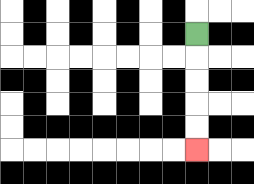{'start': '[8, 1]', 'end': '[8, 6]', 'path_directions': 'D,D,D,D,D', 'path_coordinates': '[[8, 1], [8, 2], [8, 3], [8, 4], [8, 5], [8, 6]]'}